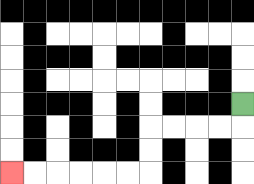{'start': '[10, 4]', 'end': '[0, 7]', 'path_directions': 'D,L,L,L,L,D,D,L,L,L,L,L,L', 'path_coordinates': '[[10, 4], [10, 5], [9, 5], [8, 5], [7, 5], [6, 5], [6, 6], [6, 7], [5, 7], [4, 7], [3, 7], [2, 7], [1, 7], [0, 7]]'}